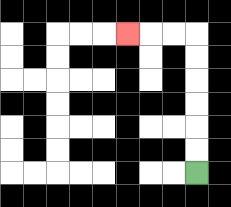{'start': '[8, 7]', 'end': '[5, 1]', 'path_directions': 'U,U,U,U,U,U,L,L,L', 'path_coordinates': '[[8, 7], [8, 6], [8, 5], [8, 4], [8, 3], [8, 2], [8, 1], [7, 1], [6, 1], [5, 1]]'}